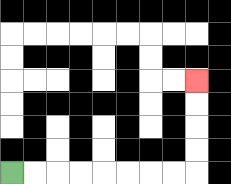{'start': '[0, 7]', 'end': '[8, 3]', 'path_directions': 'R,R,R,R,R,R,R,R,U,U,U,U', 'path_coordinates': '[[0, 7], [1, 7], [2, 7], [3, 7], [4, 7], [5, 7], [6, 7], [7, 7], [8, 7], [8, 6], [8, 5], [8, 4], [8, 3]]'}